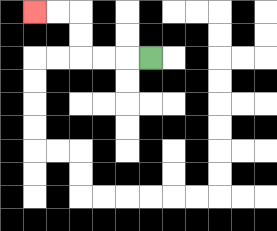{'start': '[6, 2]', 'end': '[1, 0]', 'path_directions': 'L,L,L,U,U,L,L', 'path_coordinates': '[[6, 2], [5, 2], [4, 2], [3, 2], [3, 1], [3, 0], [2, 0], [1, 0]]'}